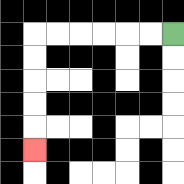{'start': '[7, 1]', 'end': '[1, 6]', 'path_directions': 'L,L,L,L,L,L,D,D,D,D,D', 'path_coordinates': '[[7, 1], [6, 1], [5, 1], [4, 1], [3, 1], [2, 1], [1, 1], [1, 2], [1, 3], [1, 4], [1, 5], [1, 6]]'}